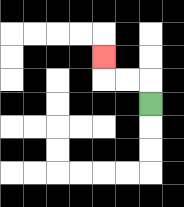{'start': '[6, 4]', 'end': '[4, 2]', 'path_directions': 'U,L,L,U', 'path_coordinates': '[[6, 4], [6, 3], [5, 3], [4, 3], [4, 2]]'}